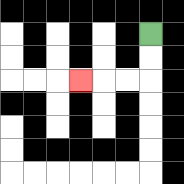{'start': '[6, 1]', 'end': '[3, 3]', 'path_directions': 'D,D,L,L,L', 'path_coordinates': '[[6, 1], [6, 2], [6, 3], [5, 3], [4, 3], [3, 3]]'}